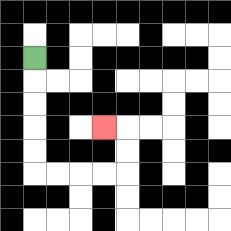{'start': '[1, 2]', 'end': '[4, 5]', 'path_directions': 'D,D,D,D,D,R,R,R,R,U,U,L', 'path_coordinates': '[[1, 2], [1, 3], [1, 4], [1, 5], [1, 6], [1, 7], [2, 7], [3, 7], [4, 7], [5, 7], [5, 6], [5, 5], [4, 5]]'}